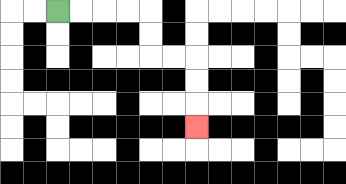{'start': '[2, 0]', 'end': '[8, 5]', 'path_directions': 'R,R,R,R,D,D,R,R,D,D,D', 'path_coordinates': '[[2, 0], [3, 0], [4, 0], [5, 0], [6, 0], [6, 1], [6, 2], [7, 2], [8, 2], [8, 3], [8, 4], [8, 5]]'}